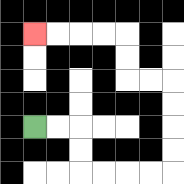{'start': '[1, 5]', 'end': '[1, 1]', 'path_directions': 'R,R,D,D,R,R,R,R,U,U,U,U,L,L,U,U,L,L,L,L', 'path_coordinates': '[[1, 5], [2, 5], [3, 5], [3, 6], [3, 7], [4, 7], [5, 7], [6, 7], [7, 7], [7, 6], [7, 5], [7, 4], [7, 3], [6, 3], [5, 3], [5, 2], [5, 1], [4, 1], [3, 1], [2, 1], [1, 1]]'}